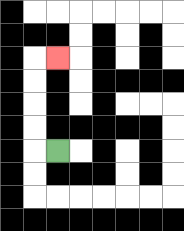{'start': '[2, 6]', 'end': '[2, 2]', 'path_directions': 'L,U,U,U,U,R', 'path_coordinates': '[[2, 6], [1, 6], [1, 5], [1, 4], [1, 3], [1, 2], [2, 2]]'}